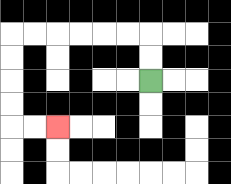{'start': '[6, 3]', 'end': '[2, 5]', 'path_directions': 'U,U,L,L,L,L,L,L,D,D,D,D,R,R', 'path_coordinates': '[[6, 3], [6, 2], [6, 1], [5, 1], [4, 1], [3, 1], [2, 1], [1, 1], [0, 1], [0, 2], [0, 3], [0, 4], [0, 5], [1, 5], [2, 5]]'}